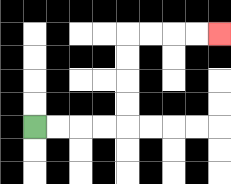{'start': '[1, 5]', 'end': '[9, 1]', 'path_directions': 'R,R,R,R,U,U,U,U,R,R,R,R', 'path_coordinates': '[[1, 5], [2, 5], [3, 5], [4, 5], [5, 5], [5, 4], [5, 3], [5, 2], [5, 1], [6, 1], [7, 1], [8, 1], [9, 1]]'}